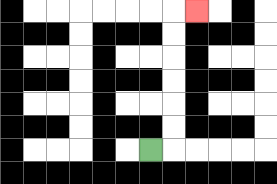{'start': '[6, 6]', 'end': '[8, 0]', 'path_directions': 'R,U,U,U,U,U,U,R', 'path_coordinates': '[[6, 6], [7, 6], [7, 5], [7, 4], [7, 3], [7, 2], [7, 1], [7, 0], [8, 0]]'}